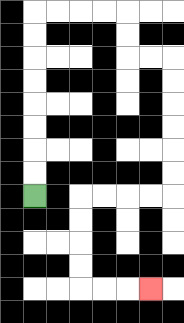{'start': '[1, 8]', 'end': '[6, 12]', 'path_directions': 'U,U,U,U,U,U,U,U,R,R,R,R,D,D,R,R,D,D,D,D,D,D,L,L,L,L,D,D,D,D,R,R,R', 'path_coordinates': '[[1, 8], [1, 7], [1, 6], [1, 5], [1, 4], [1, 3], [1, 2], [1, 1], [1, 0], [2, 0], [3, 0], [4, 0], [5, 0], [5, 1], [5, 2], [6, 2], [7, 2], [7, 3], [7, 4], [7, 5], [7, 6], [7, 7], [7, 8], [6, 8], [5, 8], [4, 8], [3, 8], [3, 9], [3, 10], [3, 11], [3, 12], [4, 12], [5, 12], [6, 12]]'}